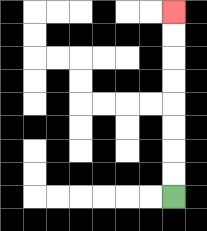{'start': '[7, 8]', 'end': '[7, 0]', 'path_directions': 'U,U,U,U,U,U,U,U', 'path_coordinates': '[[7, 8], [7, 7], [7, 6], [7, 5], [7, 4], [7, 3], [7, 2], [7, 1], [7, 0]]'}